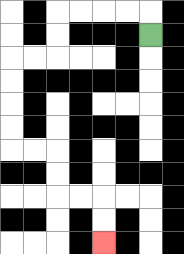{'start': '[6, 1]', 'end': '[4, 10]', 'path_directions': 'U,L,L,L,L,D,D,L,L,D,D,D,D,R,R,D,D,R,R,D,D', 'path_coordinates': '[[6, 1], [6, 0], [5, 0], [4, 0], [3, 0], [2, 0], [2, 1], [2, 2], [1, 2], [0, 2], [0, 3], [0, 4], [0, 5], [0, 6], [1, 6], [2, 6], [2, 7], [2, 8], [3, 8], [4, 8], [4, 9], [4, 10]]'}